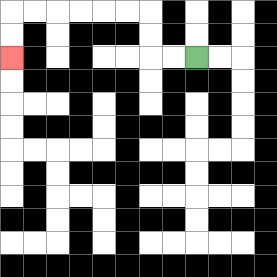{'start': '[8, 2]', 'end': '[0, 2]', 'path_directions': 'L,L,U,U,L,L,L,L,L,L,D,D', 'path_coordinates': '[[8, 2], [7, 2], [6, 2], [6, 1], [6, 0], [5, 0], [4, 0], [3, 0], [2, 0], [1, 0], [0, 0], [0, 1], [0, 2]]'}